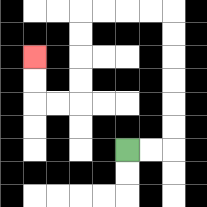{'start': '[5, 6]', 'end': '[1, 2]', 'path_directions': 'R,R,U,U,U,U,U,U,L,L,L,L,D,D,D,D,L,L,U,U', 'path_coordinates': '[[5, 6], [6, 6], [7, 6], [7, 5], [7, 4], [7, 3], [7, 2], [7, 1], [7, 0], [6, 0], [5, 0], [4, 0], [3, 0], [3, 1], [3, 2], [3, 3], [3, 4], [2, 4], [1, 4], [1, 3], [1, 2]]'}